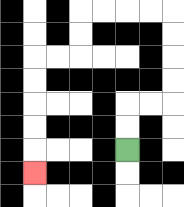{'start': '[5, 6]', 'end': '[1, 7]', 'path_directions': 'U,U,R,R,U,U,U,U,L,L,L,L,D,D,L,L,D,D,D,D,D', 'path_coordinates': '[[5, 6], [5, 5], [5, 4], [6, 4], [7, 4], [7, 3], [7, 2], [7, 1], [7, 0], [6, 0], [5, 0], [4, 0], [3, 0], [3, 1], [3, 2], [2, 2], [1, 2], [1, 3], [1, 4], [1, 5], [1, 6], [1, 7]]'}